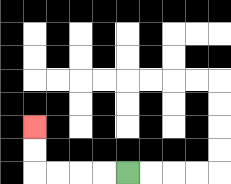{'start': '[5, 7]', 'end': '[1, 5]', 'path_directions': 'L,L,L,L,U,U', 'path_coordinates': '[[5, 7], [4, 7], [3, 7], [2, 7], [1, 7], [1, 6], [1, 5]]'}